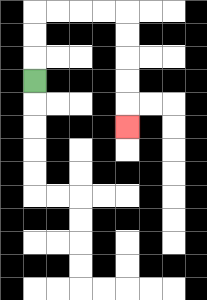{'start': '[1, 3]', 'end': '[5, 5]', 'path_directions': 'U,U,U,R,R,R,R,D,D,D,D,D', 'path_coordinates': '[[1, 3], [1, 2], [1, 1], [1, 0], [2, 0], [3, 0], [4, 0], [5, 0], [5, 1], [5, 2], [5, 3], [5, 4], [5, 5]]'}